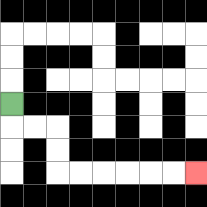{'start': '[0, 4]', 'end': '[8, 7]', 'path_directions': 'D,R,R,D,D,R,R,R,R,R,R', 'path_coordinates': '[[0, 4], [0, 5], [1, 5], [2, 5], [2, 6], [2, 7], [3, 7], [4, 7], [5, 7], [6, 7], [7, 7], [8, 7]]'}